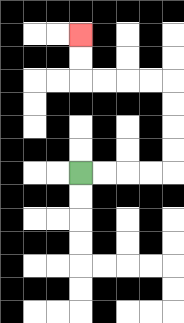{'start': '[3, 7]', 'end': '[3, 1]', 'path_directions': 'R,R,R,R,U,U,U,U,L,L,L,L,U,U', 'path_coordinates': '[[3, 7], [4, 7], [5, 7], [6, 7], [7, 7], [7, 6], [7, 5], [7, 4], [7, 3], [6, 3], [5, 3], [4, 3], [3, 3], [3, 2], [3, 1]]'}